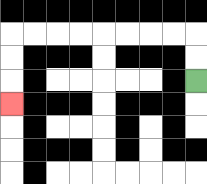{'start': '[8, 3]', 'end': '[0, 4]', 'path_directions': 'U,U,L,L,L,L,L,L,L,L,D,D,D', 'path_coordinates': '[[8, 3], [8, 2], [8, 1], [7, 1], [6, 1], [5, 1], [4, 1], [3, 1], [2, 1], [1, 1], [0, 1], [0, 2], [0, 3], [0, 4]]'}